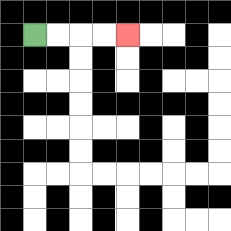{'start': '[1, 1]', 'end': '[5, 1]', 'path_directions': 'R,R,R,R', 'path_coordinates': '[[1, 1], [2, 1], [3, 1], [4, 1], [5, 1]]'}